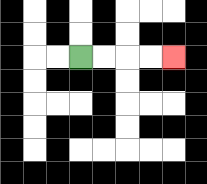{'start': '[3, 2]', 'end': '[7, 2]', 'path_directions': 'R,R,R,R', 'path_coordinates': '[[3, 2], [4, 2], [5, 2], [6, 2], [7, 2]]'}